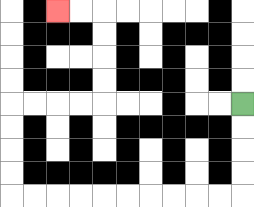{'start': '[10, 4]', 'end': '[2, 0]', 'path_directions': 'D,D,D,D,L,L,L,L,L,L,L,L,L,L,U,U,U,U,R,R,R,R,U,U,U,U,L,L', 'path_coordinates': '[[10, 4], [10, 5], [10, 6], [10, 7], [10, 8], [9, 8], [8, 8], [7, 8], [6, 8], [5, 8], [4, 8], [3, 8], [2, 8], [1, 8], [0, 8], [0, 7], [0, 6], [0, 5], [0, 4], [1, 4], [2, 4], [3, 4], [4, 4], [4, 3], [4, 2], [4, 1], [4, 0], [3, 0], [2, 0]]'}